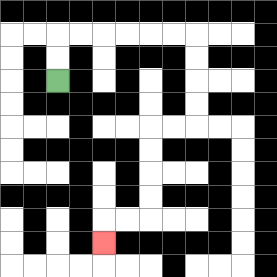{'start': '[2, 3]', 'end': '[4, 10]', 'path_directions': 'U,U,R,R,R,R,R,R,D,D,D,D,L,L,D,D,D,D,L,L,D', 'path_coordinates': '[[2, 3], [2, 2], [2, 1], [3, 1], [4, 1], [5, 1], [6, 1], [7, 1], [8, 1], [8, 2], [8, 3], [8, 4], [8, 5], [7, 5], [6, 5], [6, 6], [6, 7], [6, 8], [6, 9], [5, 9], [4, 9], [4, 10]]'}